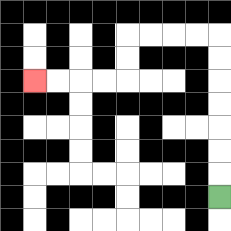{'start': '[9, 8]', 'end': '[1, 3]', 'path_directions': 'U,U,U,U,U,U,U,L,L,L,L,D,D,L,L,L,L', 'path_coordinates': '[[9, 8], [9, 7], [9, 6], [9, 5], [9, 4], [9, 3], [9, 2], [9, 1], [8, 1], [7, 1], [6, 1], [5, 1], [5, 2], [5, 3], [4, 3], [3, 3], [2, 3], [1, 3]]'}